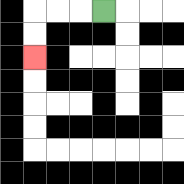{'start': '[4, 0]', 'end': '[1, 2]', 'path_directions': 'L,L,L,D,D', 'path_coordinates': '[[4, 0], [3, 0], [2, 0], [1, 0], [1, 1], [1, 2]]'}